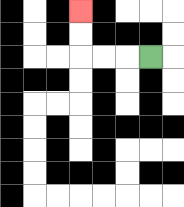{'start': '[6, 2]', 'end': '[3, 0]', 'path_directions': 'L,L,L,U,U', 'path_coordinates': '[[6, 2], [5, 2], [4, 2], [3, 2], [3, 1], [3, 0]]'}